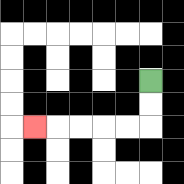{'start': '[6, 3]', 'end': '[1, 5]', 'path_directions': 'D,D,L,L,L,L,L', 'path_coordinates': '[[6, 3], [6, 4], [6, 5], [5, 5], [4, 5], [3, 5], [2, 5], [1, 5]]'}